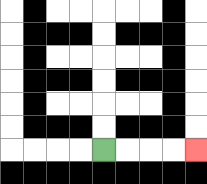{'start': '[4, 6]', 'end': '[8, 6]', 'path_directions': 'R,R,R,R', 'path_coordinates': '[[4, 6], [5, 6], [6, 6], [7, 6], [8, 6]]'}